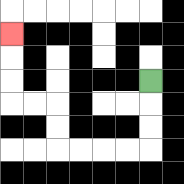{'start': '[6, 3]', 'end': '[0, 1]', 'path_directions': 'D,D,D,L,L,L,L,U,U,L,L,U,U,U', 'path_coordinates': '[[6, 3], [6, 4], [6, 5], [6, 6], [5, 6], [4, 6], [3, 6], [2, 6], [2, 5], [2, 4], [1, 4], [0, 4], [0, 3], [0, 2], [0, 1]]'}